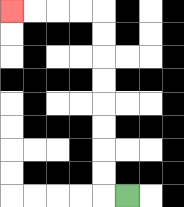{'start': '[5, 8]', 'end': '[0, 0]', 'path_directions': 'L,U,U,U,U,U,U,U,U,L,L,L,L', 'path_coordinates': '[[5, 8], [4, 8], [4, 7], [4, 6], [4, 5], [4, 4], [4, 3], [4, 2], [4, 1], [4, 0], [3, 0], [2, 0], [1, 0], [0, 0]]'}